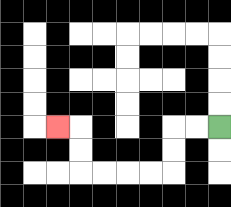{'start': '[9, 5]', 'end': '[2, 5]', 'path_directions': 'L,L,D,D,L,L,L,L,U,U,L', 'path_coordinates': '[[9, 5], [8, 5], [7, 5], [7, 6], [7, 7], [6, 7], [5, 7], [4, 7], [3, 7], [3, 6], [3, 5], [2, 5]]'}